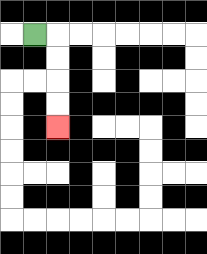{'start': '[1, 1]', 'end': '[2, 5]', 'path_directions': 'R,D,D,D,D', 'path_coordinates': '[[1, 1], [2, 1], [2, 2], [2, 3], [2, 4], [2, 5]]'}